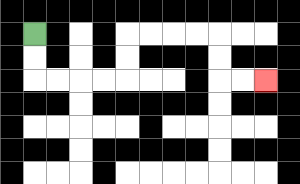{'start': '[1, 1]', 'end': '[11, 3]', 'path_directions': 'D,D,R,R,R,R,U,U,R,R,R,R,D,D,R,R', 'path_coordinates': '[[1, 1], [1, 2], [1, 3], [2, 3], [3, 3], [4, 3], [5, 3], [5, 2], [5, 1], [6, 1], [7, 1], [8, 1], [9, 1], [9, 2], [9, 3], [10, 3], [11, 3]]'}